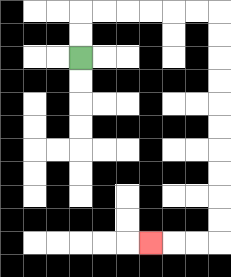{'start': '[3, 2]', 'end': '[6, 10]', 'path_directions': 'U,U,R,R,R,R,R,R,D,D,D,D,D,D,D,D,D,D,L,L,L', 'path_coordinates': '[[3, 2], [3, 1], [3, 0], [4, 0], [5, 0], [6, 0], [7, 0], [8, 0], [9, 0], [9, 1], [9, 2], [9, 3], [9, 4], [9, 5], [9, 6], [9, 7], [9, 8], [9, 9], [9, 10], [8, 10], [7, 10], [6, 10]]'}